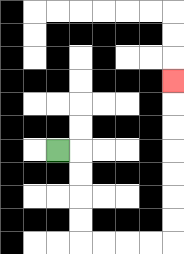{'start': '[2, 6]', 'end': '[7, 3]', 'path_directions': 'R,D,D,D,D,R,R,R,R,U,U,U,U,U,U,U', 'path_coordinates': '[[2, 6], [3, 6], [3, 7], [3, 8], [3, 9], [3, 10], [4, 10], [5, 10], [6, 10], [7, 10], [7, 9], [7, 8], [7, 7], [7, 6], [7, 5], [7, 4], [7, 3]]'}